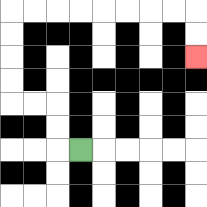{'start': '[3, 6]', 'end': '[8, 2]', 'path_directions': 'L,U,U,L,L,U,U,U,U,R,R,R,R,R,R,R,R,D,D', 'path_coordinates': '[[3, 6], [2, 6], [2, 5], [2, 4], [1, 4], [0, 4], [0, 3], [0, 2], [0, 1], [0, 0], [1, 0], [2, 0], [3, 0], [4, 0], [5, 0], [6, 0], [7, 0], [8, 0], [8, 1], [8, 2]]'}